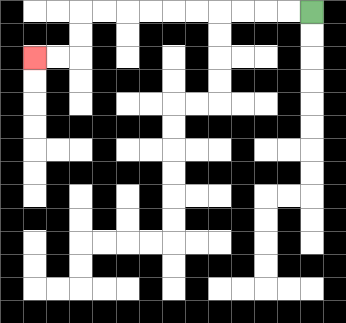{'start': '[13, 0]', 'end': '[1, 2]', 'path_directions': 'L,L,L,L,L,L,L,L,L,L,D,D,L,L', 'path_coordinates': '[[13, 0], [12, 0], [11, 0], [10, 0], [9, 0], [8, 0], [7, 0], [6, 0], [5, 0], [4, 0], [3, 0], [3, 1], [3, 2], [2, 2], [1, 2]]'}